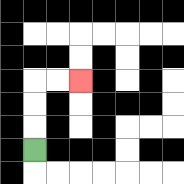{'start': '[1, 6]', 'end': '[3, 3]', 'path_directions': 'U,U,U,R,R', 'path_coordinates': '[[1, 6], [1, 5], [1, 4], [1, 3], [2, 3], [3, 3]]'}